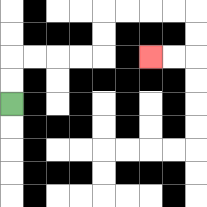{'start': '[0, 4]', 'end': '[6, 2]', 'path_directions': 'U,U,R,R,R,R,U,U,R,R,R,R,D,D,L,L', 'path_coordinates': '[[0, 4], [0, 3], [0, 2], [1, 2], [2, 2], [3, 2], [4, 2], [4, 1], [4, 0], [5, 0], [6, 0], [7, 0], [8, 0], [8, 1], [8, 2], [7, 2], [6, 2]]'}